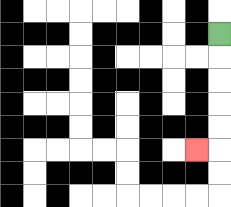{'start': '[9, 1]', 'end': '[8, 6]', 'path_directions': 'D,D,D,D,D,L', 'path_coordinates': '[[9, 1], [9, 2], [9, 3], [9, 4], [9, 5], [9, 6], [8, 6]]'}